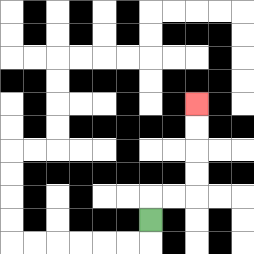{'start': '[6, 9]', 'end': '[8, 4]', 'path_directions': 'U,R,R,U,U,U,U', 'path_coordinates': '[[6, 9], [6, 8], [7, 8], [8, 8], [8, 7], [8, 6], [8, 5], [8, 4]]'}